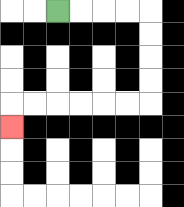{'start': '[2, 0]', 'end': '[0, 5]', 'path_directions': 'R,R,R,R,D,D,D,D,L,L,L,L,L,L,D', 'path_coordinates': '[[2, 0], [3, 0], [4, 0], [5, 0], [6, 0], [6, 1], [6, 2], [6, 3], [6, 4], [5, 4], [4, 4], [3, 4], [2, 4], [1, 4], [0, 4], [0, 5]]'}